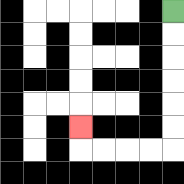{'start': '[7, 0]', 'end': '[3, 5]', 'path_directions': 'D,D,D,D,D,D,L,L,L,L,U', 'path_coordinates': '[[7, 0], [7, 1], [7, 2], [7, 3], [7, 4], [7, 5], [7, 6], [6, 6], [5, 6], [4, 6], [3, 6], [3, 5]]'}